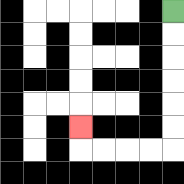{'start': '[7, 0]', 'end': '[3, 5]', 'path_directions': 'D,D,D,D,D,D,L,L,L,L,U', 'path_coordinates': '[[7, 0], [7, 1], [7, 2], [7, 3], [7, 4], [7, 5], [7, 6], [6, 6], [5, 6], [4, 6], [3, 6], [3, 5]]'}